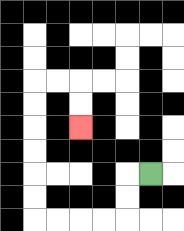{'start': '[6, 7]', 'end': '[3, 5]', 'path_directions': 'L,D,D,L,L,L,L,U,U,U,U,U,U,R,R,D,D', 'path_coordinates': '[[6, 7], [5, 7], [5, 8], [5, 9], [4, 9], [3, 9], [2, 9], [1, 9], [1, 8], [1, 7], [1, 6], [1, 5], [1, 4], [1, 3], [2, 3], [3, 3], [3, 4], [3, 5]]'}